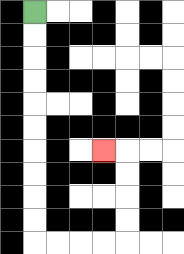{'start': '[1, 0]', 'end': '[4, 6]', 'path_directions': 'D,D,D,D,D,D,D,D,D,D,R,R,R,R,U,U,U,U,L', 'path_coordinates': '[[1, 0], [1, 1], [1, 2], [1, 3], [1, 4], [1, 5], [1, 6], [1, 7], [1, 8], [1, 9], [1, 10], [2, 10], [3, 10], [4, 10], [5, 10], [5, 9], [5, 8], [5, 7], [5, 6], [4, 6]]'}